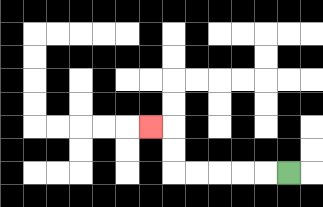{'start': '[12, 7]', 'end': '[6, 5]', 'path_directions': 'L,L,L,L,L,U,U,L', 'path_coordinates': '[[12, 7], [11, 7], [10, 7], [9, 7], [8, 7], [7, 7], [7, 6], [7, 5], [6, 5]]'}